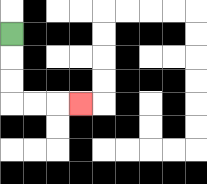{'start': '[0, 1]', 'end': '[3, 4]', 'path_directions': 'D,D,D,R,R,R', 'path_coordinates': '[[0, 1], [0, 2], [0, 3], [0, 4], [1, 4], [2, 4], [3, 4]]'}